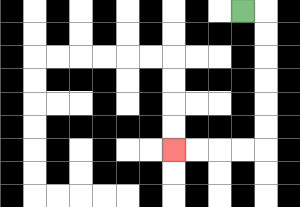{'start': '[10, 0]', 'end': '[7, 6]', 'path_directions': 'R,D,D,D,D,D,D,L,L,L,L', 'path_coordinates': '[[10, 0], [11, 0], [11, 1], [11, 2], [11, 3], [11, 4], [11, 5], [11, 6], [10, 6], [9, 6], [8, 6], [7, 6]]'}